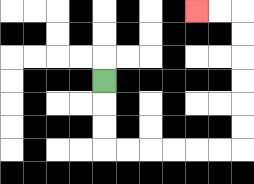{'start': '[4, 3]', 'end': '[8, 0]', 'path_directions': 'D,D,D,R,R,R,R,R,R,U,U,U,U,U,U,L,L', 'path_coordinates': '[[4, 3], [4, 4], [4, 5], [4, 6], [5, 6], [6, 6], [7, 6], [8, 6], [9, 6], [10, 6], [10, 5], [10, 4], [10, 3], [10, 2], [10, 1], [10, 0], [9, 0], [8, 0]]'}